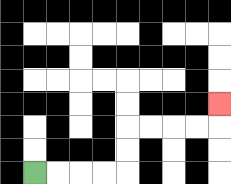{'start': '[1, 7]', 'end': '[9, 4]', 'path_directions': 'R,R,R,R,U,U,R,R,R,R,U', 'path_coordinates': '[[1, 7], [2, 7], [3, 7], [4, 7], [5, 7], [5, 6], [5, 5], [6, 5], [7, 5], [8, 5], [9, 5], [9, 4]]'}